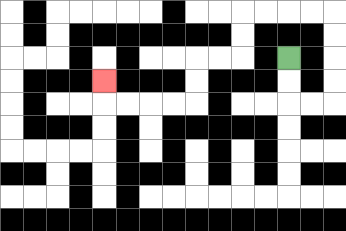{'start': '[12, 2]', 'end': '[4, 3]', 'path_directions': 'D,D,R,R,U,U,U,U,L,L,L,L,D,D,L,L,D,D,L,L,L,L,U', 'path_coordinates': '[[12, 2], [12, 3], [12, 4], [13, 4], [14, 4], [14, 3], [14, 2], [14, 1], [14, 0], [13, 0], [12, 0], [11, 0], [10, 0], [10, 1], [10, 2], [9, 2], [8, 2], [8, 3], [8, 4], [7, 4], [6, 4], [5, 4], [4, 4], [4, 3]]'}